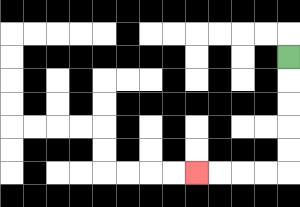{'start': '[12, 2]', 'end': '[8, 7]', 'path_directions': 'D,D,D,D,D,L,L,L,L', 'path_coordinates': '[[12, 2], [12, 3], [12, 4], [12, 5], [12, 6], [12, 7], [11, 7], [10, 7], [9, 7], [8, 7]]'}